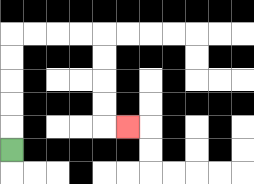{'start': '[0, 6]', 'end': '[5, 5]', 'path_directions': 'U,U,U,U,U,R,R,R,R,D,D,D,D,R', 'path_coordinates': '[[0, 6], [0, 5], [0, 4], [0, 3], [0, 2], [0, 1], [1, 1], [2, 1], [3, 1], [4, 1], [4, 2], [4, 3], [4, 4], [4, 5], [5, 5]]'}